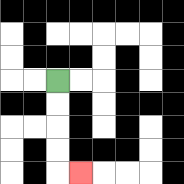{'start': '[2, 3]', 'end': '[3, 7]', 'path_directions': 'D,D,D,D,R', 'path_coordinates': '[[2, 3], [2, 4], [2, 5], [2, 6], [2, 7], [3, 7]]'}